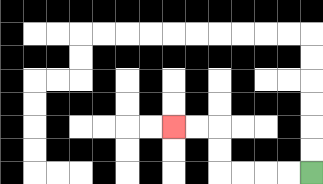{'start': '[13, 7]', 'end': '[7, 5]', 'path_directions': 'L,L,L,L,U,U,L,L', 'path_coordinates': '[[13, 7], [12, 7], [11, 7], [10, 7], [9, 7], [9, 6], [9, 5], [8, 5], [7, 5]]'}